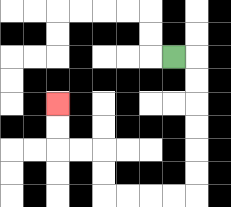{'start': '[7, 2]', 'end': '[2, 4]', 'path_directions': 'R,D,D,D,D,D,D,L,L,L,L,U,U,L,L,U,U', 'path_coordinates': '[[7, 2], [8, 2], [8, 3], [8, 4], [8, 5], [8, 6], [8, 7], [8, 8], [7, 8], [6, 8], [5, 8], [4, 8], [4, 7], [4, 6], [3, 6], [2, 6], [2, 5], [2, 4]]'}